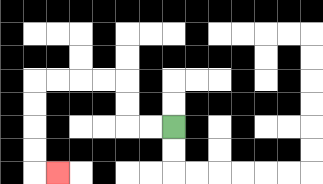{'start': '[7, 5]', 'end': '[2, 7]', 'path_directions': 'L,L,U,U,L,L,L,L,D,D,D,D,R', 'path_coordinates': '[[7, 5], [6, 5], [5, 5], [5, 4], [5, 3], [4, 3], [3, 3], [2, 3], [1, 3], [1, 4], [1, 5], [1, 6], [1, 7], [2, 7]]'}